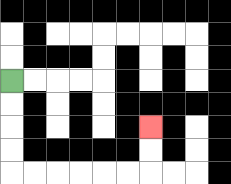{'start': '[0, 3]', 'end': '[6, 5]', 'path_directions': 'D,D,D,D,R,R,R,R,R,R,U,U', 'path_coordinates': '[[0, 3], [0, 4], [0, 5], [0, 6], [0, 7], [1, 7], [2, 7], [3, 7], [4, 7], [5, 7], [6, 7], [6, 6], [6, 5]]'}